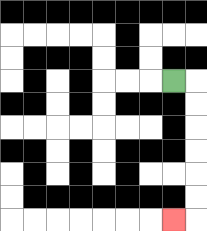{'start': '[7, 3]', 'end': '[7, 9]', 'path_directions': 'R,D,D,D,D,D,D,L', 'path_coordinates': '[[7, 3], [8, 3], [8, 4], [8, 5], [8, 6], [8, 7], [8, 8], [8, 9], [7, 9]]'}